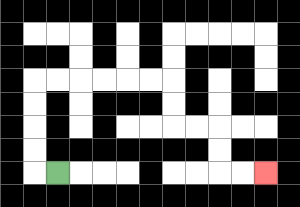{'start': '[2, 7]', 'end': '[11, 7]', 'path_directions': 'L,U,U,U,U,R,R,R,R,R,R,D,D,R,R,D,D,R,R', 'path_coordinates': '[[2, 7], [1, 7], [1, 6], [1, 5], [1, 4], [1, 3], [2, 3], [3, 3], [4, 3], [5, 3], [6, 3], [7, 3], [7, 4], [7, 5], [8, 5], [9, 5], [9, 6], [9, 7], [10, 7], [11, 7]]'}